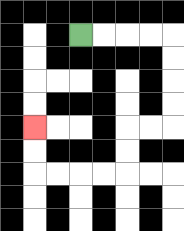{'start': '[3, 1]', 'end': '[1, 5]', 'path_directions': 'R,R,R,R,D,D,D,D,L,L,D,D,L,L,L,L,U,U', 'path_coordinates': '[[3, 1], [4, 1], [5, 1], [6, 1], [7, 1], [7, 2], [7, 3], [7, 4], [7, 5], [6, 5], [5, 5], [5, 6], [5, 7], [4, 7], [3, 7], [2, 7], [1, 7], [1, 6], [1, 5]]'}